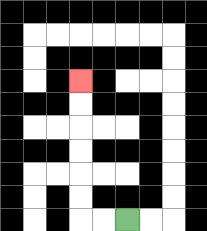{'start': '[5, 9]', 'end': '[3, 3]', 'path_directions': 'L,L,U,U,U,U,U,U', 'path_coordinates': '[[5, 9], [4, 9], [3, 9], [3, 8], [3, 7], [3, 6], [3, 5], [3, 4], [3, 3]]'}